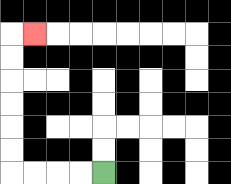{'start': '[4, 7]', 'end': '[1, 1]', 'path_directions': 'L,L,L,L,U,U,U,U,U,U,R', 'path_coordinates': '[[4, 7], [3, 7], [2, 7], [1, 7], [0, 7], [0, 6], [0, 5], [0, 4], [0, 3], [0, 2], [0, 1], [1, 1]]'}